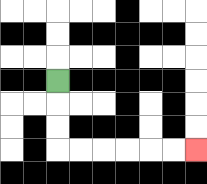{'start': '[2, 3]', 'end': '[8, 6]', 'path_directions': 'D,D,D,R,R,R,R,R,R', 'path_coordinates': '[[2, 3], [2, 4], [2, 5], [2, 6], [3, 6], [4, 6], [5, 6], [6, 6], [7, 6], [8, 6]]'}